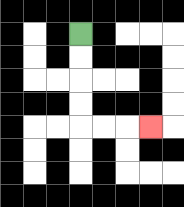{'start': '[3, 1]', 'end': '[6, 5]', 'path_directions': 'D,D,D,D,R,R,R', 'path_coordinates': '[[3, 1], [3, 2], [3, 3], [3, 4], [3, 5], [4, 5], [5, 5], [6, 5]]'}